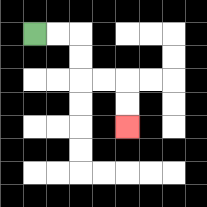{'start': '[1, 1]', 'end': '[5, 5]', 'path_directions': 'R,R,D,D,R,R,D,D', 'path_coordinates': '[[1, 1], [2, 1], [3, 1], [3, 2], [3, 3], [4, 3], [5, 3], [5, 4], [5, 5]]'}